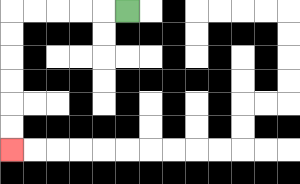{'start': '[5, 0]', 'end': '[0, 6]', 'path_directions': 'L,L,L,L,L,D,D,D,D,D,D', 'path_coordinates': '[[5, 0], [4, 0], [3, 0], [2, 0], [1, 0], [0, 0], [0, 1], [0, 2], [0, 3], [0, 4], [0, 5], [0, 6]]'}